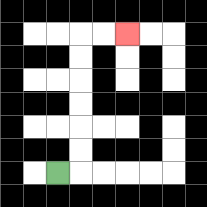{'start': '[2, 7]', 'end': '[5, 1]', 'path_directions': 'R,U,U,U,U,U,U,R,R', 'path_coordinates': '[[2, 7], [3, 7], [3, 6], [3, 5], [3, 4], [3, 3], [3, 2], [3, 1], [4, 1], [5, 1]]'}